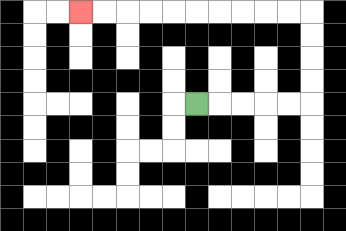{'start': '[8, 4]', 'end': '[3, 0]', 'path_directions': 'R,R,R,R,R,U,U,U,U,L,L,L,L,L,L,L,L,L,L', 'path_coordinates': '[[8, 4], [9, 4], [10, 4], [11, 4], [12, 4], [13, 4], [13, 3], [13, 2], [13, 1], [13, 0], [12, 0], [11, 0], [10, 0], [9, 0], [8, 0], [7, 0], [6, 0], [5, 0], [4, 0], [3, 0]]'}